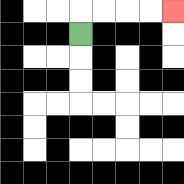{'start': '[3, 1]', 'end': '[7, 0]', 'path_directions': 'U,R,R,R,R', 'path_coordinates': '[[3, 1], [3, 0], [4, 0], [5, 0], [6, 0], [7, 0]]'}